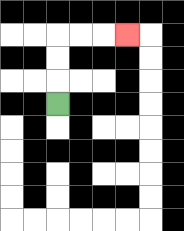{'start': '[2, 4]', 'end': '[5, 1]', 'path_directions': 'U,U,U,R,R,R', 'path_coordinates': '[[2, 4], [2, 3], [2, 2], [2, 1], [3, 1], [4, 1], [5, 1]]'}